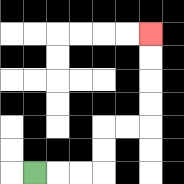{'start': '[1, 7]', 'end': '[6, 1]', 'path_directions': 'R,R,R,U,U,R,R,U,U,U,U', 'path_coordinates': '[[1, 7], [2, 7], [3, 7], [4, 7], [4, 6], [4, 5], [5, 5], [6, 5], [6, 4], [6, 3], [6, 2], [6, 1]]'}